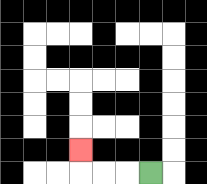{'start': '[6, 7]', 'end': '[3, 6]', 'path_directions': 'L,L,L,U', 'path_coordinates': '[[6, 7], [5, 7], [4, 7], [3, 7], [3, 6]]'}